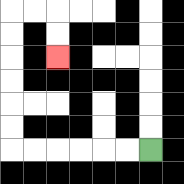{'start': '[6, 6]', 'end': '[2, 2]', 'path_directions': 'L,L,L,L,L,L,U,U,U,U,U,U,R,R,D,D', 'path_coordinates': '[[6, 6], [5, 6], [4, 6], [3, 6], [2, 6], [1, 6], [0, 6], [0, 5], [0, 4], [0, 3], [0, 2], [0, 1], [0, 0], [1, 0], [2, 0], [2, 1], [2, 2]]'}